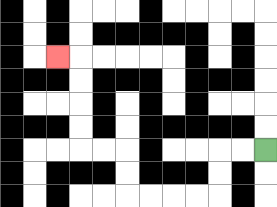{'start': '[11, 6]', 'end': '[2, 2]', 'path_directions': 'L,L,D,D,L,L,L,L,U,U,L,L,U,U,U,U,L', 'path_coordinates': '[[11, 6], [10, 6], [9, 6], [9, 7], [9, 8], [8, 8], [7, 8], [6, 8], [5, 8], [5, 7], [5, 6], [4, 6], [3, 6], [3, 5], [3, 4], [3, 3], [3, 2], [2, 2]]'}